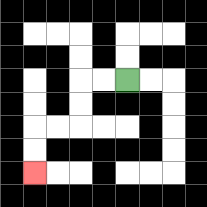{'start': '[5, 3]', 'end': '[1, 7]', 'path_directions': 'L,L,D,D,L,L,D,D', 'path_coordinates': '[[5, 3], [4, 3], [3, 3], [3, 4], [3, 5], [2, 5], [1, 5], [1, 6], [1, 7]]'}